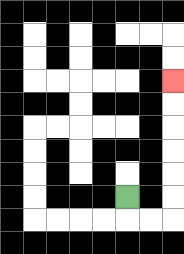{'start': '[5, 8]', 'end': '[7, 3]', 'path_directions': 'D,R,R,U,U,U,U,U,U', 'path_coordinates': '[[5, 8], [5, 9], [6, 9], [7, 9], [7, 8], [7, 7], [7, 6], [7, 5], [7, 4], [7, 3]]'}